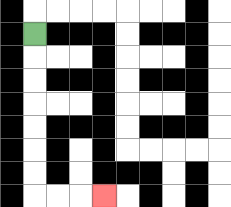{'start': '[1, 1]', 'end': '[4, 8]', 'path_directions': 'D,D,D,D,D,D,D,R,R,R', 'path_coordinates': '[[1, 1], [1, 2], [1, 3], [1, 4], [1, 5], [1, 6], [1, 7], [1, 8], [2, 8], [3, 8], [4, 8]]'}